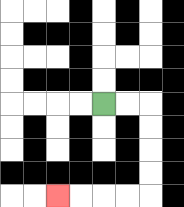{'start': '[4, 4]', 'end': '[2, 8]', 'path_directions': 'R,R,D,D,D,D,L,L,L,L', 'path_coordinates': '[[4, 4], [5, 4], [6, 4], [6, 5], [6, 6], [6, 7], [6, 8], [5, 8], [4, 8], [3, 8], [2, 8]]'}